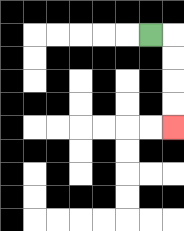{'start': '[6, 1]', 'end': '[7, 5]', 'path_directions': 'R,D,D,D,D', 'path_coordinates': '[[6, 1], [7, 1], [7, 2], [7, 3], [7, 4], [7, 5]]'}